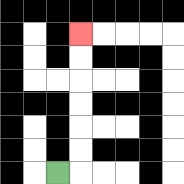{'start': '[2, 7]', 'end': '[3, 1]', 'path_directions': 'R,U,U,U,U,U,U', 'path_coordinates': '[[2, 7], [3, 7], [3, 6], [3, 5], [3, 4], [3, 3], [3, 2], [3, 1]]'}